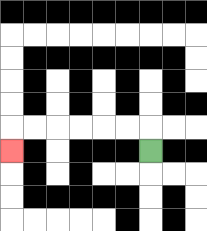{'start': '[6, 6]', 'end': '[0, 6]', 'path_directions': 'U,L,L,L,L,L,L,D', 'path_coordinates': '[[6, 6], [6, 5], [5, 5], [4, 5], [3, 5], [2, 5], [1, 5], [0, 5], [0, 6]]'}